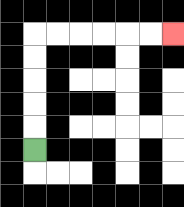{'start': '[1, 6]', 'end': '[7, 1]', 'path_directions': 'U,U,U,U,U,R,R,R,R,R,R', 'path_coordinates': '[[1, 6], [1, 5], [1, 4], [1, 3], [1, 2], [1, 1], [2, 1], [3, 1], [4, 1], [5, 1], [6, 1], [7, 1]]'}